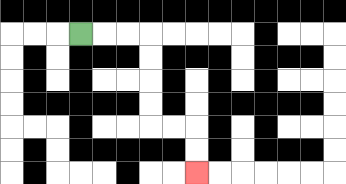{'start': '[3, 1]', 'end': '[8, 7]', 'path_directions': 'R,R,R,D,D,D,D,R,R,D,D', 'path_coordinates': '[[3, 1], [4, 1], [5, 1], [6, 1], [6, 2], [6, 3], [6, 4], [6, 5], [7, 5], [8, 5], [8, 6], [8, 7]]'}